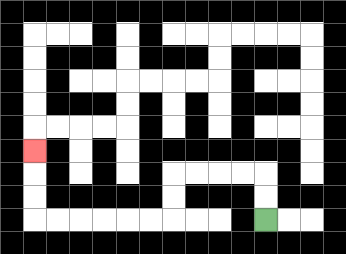{'start': '[11, 9]', 'end': '[1, 6]', 'path_directions': 'U,U,L,L,L,L,D,D,L,L,L,L,L,L,U,U,U', 'path_coordinates': '[[11, 9], [11, 8], [11, 7], [10, 7], [9, 7], [8, 7], [7, 7], [7, 8], [7, 9], [6, 9], [5, 9], [4, 9], [3, 9], [2, 9], [1, 9], [1, 8], [1, 7], [1, 6]]'}